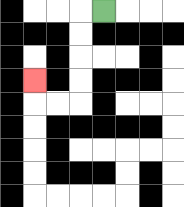{'start': '[4, 0]', 'end': '[1, 3]', 'path_directions': 'L,D,D,D,D,L,L,U', 'path_coordinates': '[[4, 0], [3, 0], [3, 1], [3, 2], [3, 3], [3, 4], [2, 4], [1, 4], [1, 3]]'}